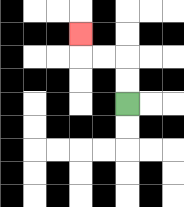{'start': '[5, 4]', 'end': '[3, 1]', 'path_directions': 'U,U,L,L,U', 'path_coordinates': '[[5, 4], [5, 3], [5, 2], [4, 2], [3, 2], [3, 1]]'}